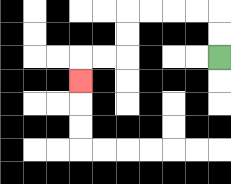{'start': '[9, 2]', 'end': '[3, 3]', 'path_directions': 'U,U,L,L,L,L,D,D,L,L,D', 'path_coordinates': '[[9, 2], [9, 1], [9, 0], [8, 0], [7, 0], [6, 0], [5, 0], [5, 1], [5, 2], [4, 2], [3, 2], [3, 3]]'}